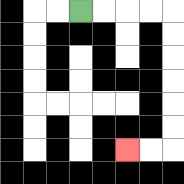{'start': '[3, 0]', 'end': '[5, 6]', 'path_directions': 'R,R,R,R,D,D,D,D,D,D,L,L', 'path_coordinates': '[[3, 0], [4, 0], [5, 0], [6, 0], [7, 0], [7, 1], [7, 2], [7, 3], [7, 4], [7, 5], [7, 6], [6, 6], [5, 6]]'}